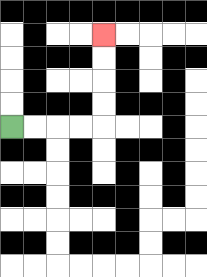{'start': '[0, 5]', 'end': '[4, 1]', 'path_directions': 'R,R,R,R,U,U,U,U', 'path_coordinates': '[[0, 5], [1, 5], [2, 5], [3, 5], [4, 5], [4, 4], [4, 3], [4, 2], [4, 1]]'}